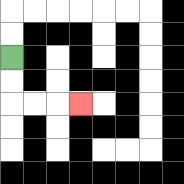{'start': '[0, 2]', 'end': '[3, 4]', 'path_directions': 'D,D,R,R,R', 'path_coordinates': '[[0, 2], [0, 3], [0, 4], [1, 4], [2, 4], [3, 4]]'}